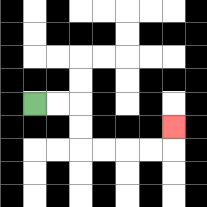{'start': '[1, 4]', 'end': '[7, 5]', 'path_directions': 'R,R,D,D,R,R,R,R,U', 'path_coordinates': '[[1, 4], [2, 4], [3, 4], [3, 5], [3, 6], [4, 6], [5, 6], [6, 6], [7, 6], [7, 5]]'}